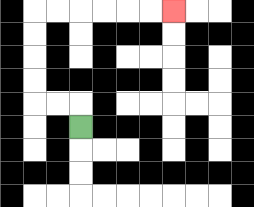{'start': '[3, 5]', 'end': '[7, 0]', 'path_directions': 'U,L,L,U,U,U,U,R,R,R,R,R,R', 'path_coordinates': '[[3, 5], [3, 4], [2, 4], [1, 4], [1, 3], [1, 2], [1, 1], [1, 0], [2, 0], [3, 0], [4, 0], [5, 0], [6, 0], [7, 0]]'}